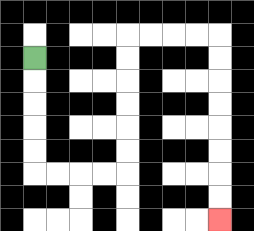{'start': '[1, 2]', 'end': '[9, 9]', 'path_directions': 'D,D,D,D,D,R,R,R,R,U,U,U,U,U,U,R,R,R,R,D,D,D,D,D,D,D,D', 'path_coordinates': '[[1, 2], [1, 3], [1, 4], [1, 5], [1, 6], [1, 7], [2, 7], [3, 7], [4, 7], [5, 7], [5, 6], [5, 5], [5, 4], [5, 3], [5, 2], [5, 1], [6, 1], [7, 1], [8, 1], [9, 1], [9, 2], [9, 3], [9, 4], [9, 5], [9, 6], [9, 7], [9, 8], [9, 9]]'}